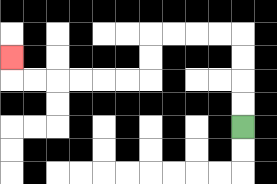{'start': '[10, 5]', 'end': '[0, 2]', 'path_directions': 'U,U,U,U,L,L,L,L,D,D,L,L,L,L,L,L,U', 'path_coordinates': '[[10, 5], [10, 4], [10, 3], [10, 2], [10, 1], [9, 1], [8, 1], [7, 1], [6, 1], [6, 2], [6, 3], [5, 3], [4, 3], [3, 3], [2, 3], [1, 3], [0, 3], [0, 2]]'}